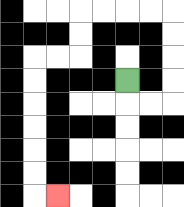{'start': '[5, 3]', 'end': '[2, 8]', 'path_directions': 'D,R,R,U,U,U,U,L,L,L,L,D,D,L,L,D,D,D,D,D,D,R', 'path_coordinates': '[[5, 3], [5, 4], [6, 4], [7, 4], [7, 3], [7, 2], [7, 1], [7, 0], [6, 0], [5, 0], [4, 0], [3, 0], [3, 1], [3, 2], [2, 2], [1, 2], [1, 3], [1, 4], [1, 5], [1, 6], [1, 7], [1, 8], [2, 8]]'}